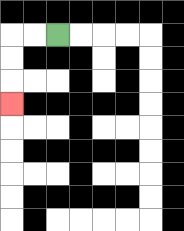{'start': '[2, 1]', 'end': '[0, 4]', 'path_directions': 'L,L,D,D,D', 'path_coordinates': '[[2, 1], [1, 1], [0, 1], [0, 2], [0, 3], [0, 4]]'}